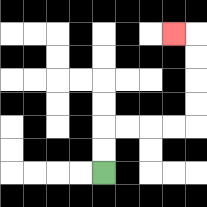{'start': '[4, 7]', 'end': '[7, 1]', 'path_directions': 'U,U,R,R,R,R,U,U,U,U,L', 'path_coordinates': '[[4, 7], [4, 6], [4, 5], [5, 5], [6, 5], [7, 5], [8, 5], [8, 4], [8, 3], [8, 2], [8, 1], [7, 1]]'}